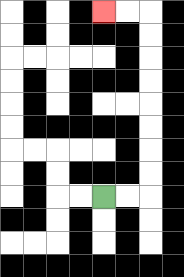{'start': '[4, 8]', 'end': '[4, 0]', 'path_directions': 'R,R,U,U,U,U,U,U,U,U,L,L', 'path_coordinates': '[[4, 8], [5, 8], [6, 8], [6, 7], [6, 6], [6, 5], [6, 4], [6, 3], [6, 2], [6, 1], [6, 0], [5, 0], [4, 0]]'}